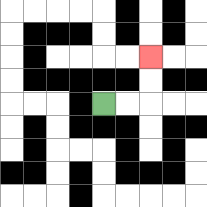{'start': '[4, 4]', 'end': '[6, 2]', 'path_directions': 'R,R,U,U', 'path_coordinates': '[[4, 4], [5, 4], [6, 4], [6, 3], [6, 2]]'}